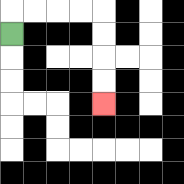{'start': '[0, 1]', 'end': '[4, 4]', 'path_directions': 'U,R,R,R,R,D,D,D,D', 'path_coordinates': '[[0, 1], [0, 0], [1, 0], [2, 0], [3, 0], [4, 0], [4, 1], [4, 2], [4, 3], [4, 4]]'}